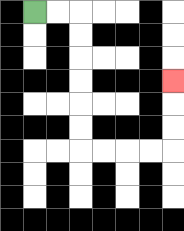{'start': '[1, 0]', 'end': '[7, 3]', 'path_directions': 'R,R,D,D,D,D,D,D,R,R,R,R,U,U,U', 'path_coordinates': '[[1, 0], [2, 0], [3, 0], [3, 1], [3, 2], [3, 3], [3, 4], [3, 5], [3, 6], [4, 6], [5, 6], [6, 6], [7, 6], [7, 5], [7, 4], [7, 3]]'}